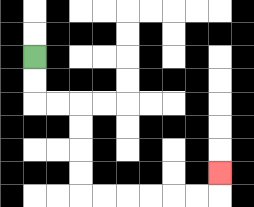{'start': '[1, 2]', 'end': '[9, 7]', 'path_directions': 'D,D,R,R,D,D,D,D,R,R,R,R,R,R,U', 'path_coordinates': '[[1, 2], [1, 3], [1, 4], [2, 4], [3, 4], [3, 5], [3, 6], [3, 7], [3, 8], [4, 8], [5, 8], [6, 8], [7, 8], [8, 8], [9, 8], [9, 7]]'}